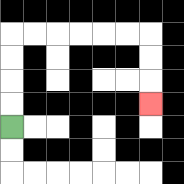{'start': '[0, 5]', 'end': '[6, 4]', 'path_directions': 'U,U,U,U,R,R,R,R,R,R,D,D,D', 'path_coordinates': '[[0, 5], [0, 4], [0, 3], [0, 2], [0, 1], [1, 1], [2, 1], [3, 1], [4, 1], [5, 1], [6, 1], [6, 2], [6, 3], [6, 4]]'}